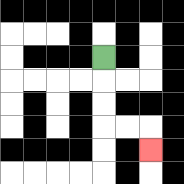{'start': '[4, 2]', 'end': '[6, 6]', 'path_directions': 'D,D,D,R,R,D', 'path_coordinates': '[[4, 2], [4, 3], [4, 4], [4, 5], [5, 5], [6, 5], [6, 6]]'}